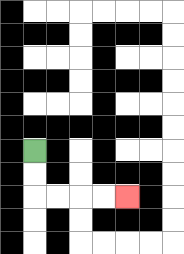{'start': '[1, 6]', 'end': '[5, 8]', 'path_directions': 'D,D,R,R,R,R', 'path_coordinates': '[[1, 6], [1, 7], [1, 8], [2, 8], [3, 8], [4, 8], [5, 8]]'}